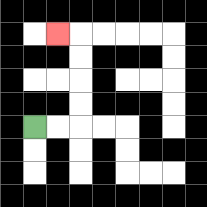{'start': '[1, 5]', 'end': '[2, 1]', 'path_directions': 'R,R,U,U,U,U,L', 'path_coordinates': '[[1, 5], [2, 5], [3, 5], [3, 4], [3, 3], [3, 2], [3, 1], [2, 1]]'}